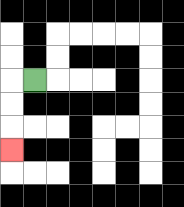{'start': '[1, 3]', 'end': '[0, 6]', 'path_directions': 'L,D,D,D', 'path_coordinates': '[[1, 3], [0, 3], [0, 4], [0, 5], [0, 6]]'}